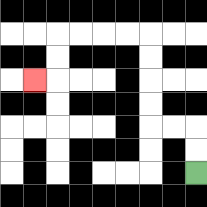{'start': '[8, 7]', 'end': '[1, 3]', 'path_directions': 'U,U,L,L,U,U,U,U,L,L,L,L,D,D,L', 'path_coordinates': '[[8, 7], [8, 6], [8, 5], [7, 5], [6, 5], [6, 4], [6, 3], [6, 2], [6, 1], [5, 1], [4, 1], [3, 1], [2, 1], [2, 2], [2, 3], [1, 3]]'}